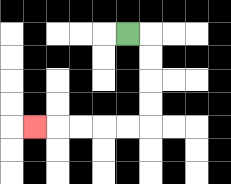{'start': '[5, 1]', 'end': '[1, 5]', 'path_directions': 'R,D,D,D,D,L,L,L,L,L', 'path_coordinates': '[[5, 1], [6, 1], [6, 2], [6, 3], [6, 4], [6, 5], [5, 5], [4, 5], [3, 5], [2, 5], [1, 5]]'}